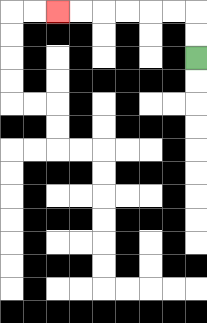{'start': '[8, 2]', 'end': '[2, 0]', 'path_directions': 'U,U,L,L,L,L,L,L', 'path_coordinates': '[[8, 2], [8, 1], [8, 0], [7, 0], [6, 0], [5, 0], [4, 0], [3, 0], [2, 0]]'}